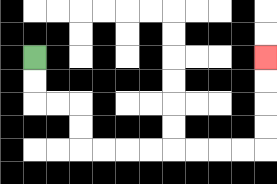{'start': '[1, 2]', 'end': '[11, 2]', 'path_directions': 'D,D,R,R,D,D,R,R,R,R,R,R,R,R,U,U,U,U', 'path_coordinates': '[[1, 2], [1, 3], [1, 4], [2, 4], [3, 4], [3, 5], [3, 6], [4, 6], [5, 6], [6, 6], [7, 6], [8, 6], [9, 6], [10, 6], [11, 6], [11, 5], [11, 4], [11, 3], [11, 2]]'}